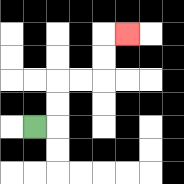{'start': '[1, 5]', 'end': '[5, 1]', 'path_directions': 'R,U,U,R,R,U,U,R', 'path_coordinates': '[[1, 5], [2, 5], [2, 4], [2, 3], [3, 3], [4, 3], [4, 2], [4, 1], [5, 1]]'}